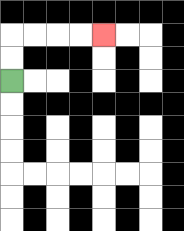{'start': '[0, 3]', 'end': '[4, 1]', 'path_directions': 'U,U,R,R,R,R', 'path_coordinates': '[[0, 3], [0, 2], [0, 1], [1, 1], [2, 1], [3, 1], [4, 1]]'}